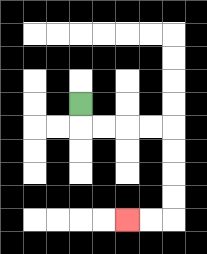{'start': '[3, 4]', 'end': '[5, 9]', 'path_directions': 'D,R,R,R,R,D,D,D,D,L,L', 'path_coordinates': '[[3, 4], [3, 5], [4, 5], [5, 5], [6, 5], [7, 5], [7, 6], [7, 7], [7, 8], [7, 9], [6, 9], [5, 9]]'}